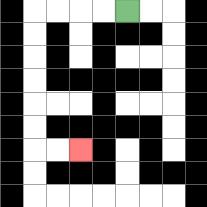{'start': '[5, 0]', 'end': '[3, 6]', 'path_directions': 'L,L,L,L,D,D,D,D,D,D,R,R', 'path_coordinates': '[[5, 0], [4, 0], [3, 0], [2, 0], [1, 0], [1, 1], [1, 2], [1, 3], [1, 4], [1, 5], [1, 6], [2, 6], [3, 6]]'}